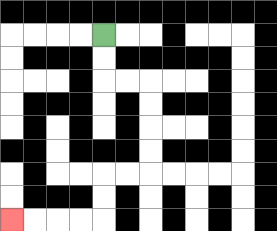{'start': '[4, 1]', 'end': '[0, 9]', 'path_directions': 'D,D,R,R,D,D,D,D,L,L,D,D,L,L,L,L', 'path_coordinates': '[[4, 1], [4, 2], [4, 3], [5, 3], [6, 3], [6, 4], [6, 5], [6, 6], [6, 7], [5, 7], [4, 7], [4, 8], [4, 9], [3, 9], [2, 9], [1, 9], [0, 9]]'}